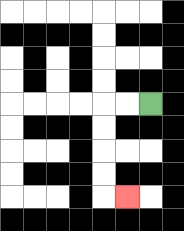{'start': '[6, 4]', 'end': '[5, 8]', 'path_directions': 'L,L,D,D,D,D,R', 'path_coordinates': '[[6, 4], [5, 4], [4, 4], [4, 5], [4, 6], [4, 7], [4, 8], [5, 8]]'}